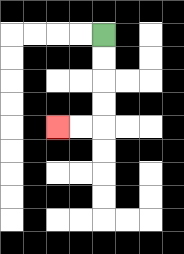{'start': '[4, 1]', 'end': '[2, 5]', 'path_directions': 'D,D,D,D,L,L', 'path_coordinates': '[[4, 1], [4, 2], [4, 3], [4, 4], [4, 5], [3, 5], [2, 5]]'}